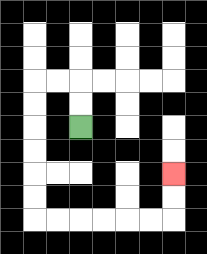{'start': '[3, 5]', 'end': '[7, 7]', 'path_directions': 'U,U,L,L,D,D,D,D,D,D,R,R,R,R,R,R,U,U', 'path_coordinates': '[[3, 5], [3, 4], [3, 3], [2, 3], [1, 3], [1, 4], [1, 5], [1, 6], [1, 7], [1, 8], [1, 9], [2, 9], [3, 9], [4, 9], [5, 9], [6, 9], [7, 9], [7, 8], [7, 7]]'}